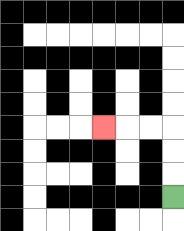{'start': '[7, 8]', 'end': '[4, 5]', 'path_directions': 'U,U,U,L,L,L', 'path_coordinates': '[[7, 8], [7, 7], [7, 6], [7, 5], [6, 5], [5, 5], [4, 5]]'}